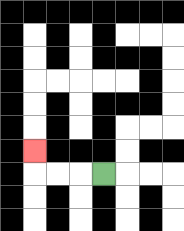{'start': '[4, 7]', 'end': '[1, 6]', 'path_directions': 'L,L,L,U', 'path_coordinates': '[[4, 7], [3, 7], [2, 7], [1, 7], [1, 6]]'}